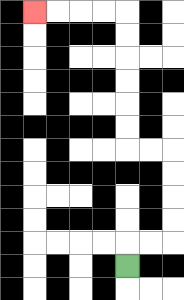{'start': '[5, 11]', 'end': '[1, 0]', 'path_directions': 'U,R,R,U,U,U,U,L,L,U,U,U,U,U,U,L,L,L,L', 'path_coordinates': '[[5, 11], [5, 10], [6, 10], [7, 10], [7, 9], [7, 8], [7, 7], [7, 6], [6, 6], [5, 6], [5, 5], [5, 4], [5, 3], [5, 2], [5, 1], [5, 0], [4, 0], [3, 0], [2, 0], [1, 0]]'}